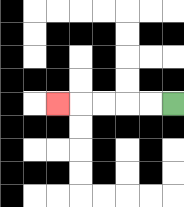{'start': '[7, 4]', 'end': '[2, 4]', 'path_directions': 'L,L,L,L,L', 'path_coordinates': '[[7, 4], [6, 4], [5, 4], [4, 4], [3, 4], [2, 4]]'}